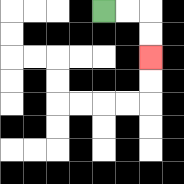{'start': '[4, 0]', 'end': '[6, 2]', 'path_directions': 'R,R,D,D', 'path_coordinates': '[[4, 0], [5, 0], [6, 0], [6, 1], [6, 2]]'}